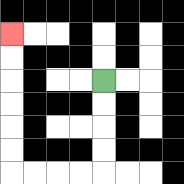{'start': '[4, 3]', 'end': '[0, 1]', 'path_directions': 'D,D,D,D,L,L,L,L,U,U,U,U,U,U', 'path_coordinates': '[[4, 3], [4, 4], [4, 5], [4, 6], [4, 7], [3, 7], [2, 7], [1, 7], [0, 7], [0, 6], [0, 5], [0, 4], [0, 3], [0, 2], [0, 1]]'}